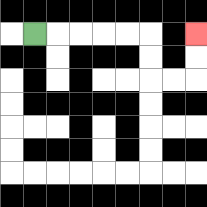{'start': '[1, 1]', 'end': '[8, 1]', 'path_directions': 'R,R,R,R,R,D,D,R,R,U,U', 'path_coordinates': '[[1, 1], [2, 1], [3, 1], [4, 1], [5, 1], [6, 1], [6, 2], [6, 3], [7, 3], [8, 3], [8, 2], [8, 1]]'}